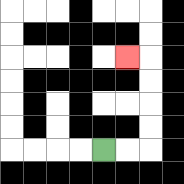{'start': '[4, 6]', 'end': '[5, 2]', 'path_directions': 'R,R,U,U,U,U,L', 'path_coordinates': '[[4, 6], [5, 6], [6, 6], [6, 5], [6, 4], [6, 3], [6, 2], [5, 2]]'}